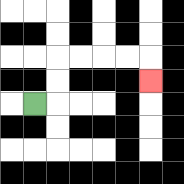{'start': '[1, 4]', 'end': '[6, 3]', 'path_directions': 'R,U,U,R,R,R,R,D', 'path_coordinates': '[[1, 4], [2, 4], [2, 3], [2, 2], [3, 2], [4, 2], [5, 2], [6, 2], [6, 3]]'}